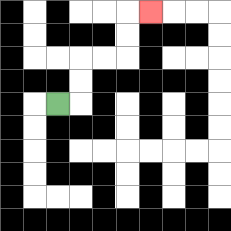{'start': '[2, 4]', 'end': '[6, 0]', 'path_directions': 'R,U,U,R,R,U,U,R', 'path_coordinates': '[[2, 4], [3, 4], [3, 3], [3, 2], [4, 2], [5, 2], [5, 1], [5, 0], [6, 0]]'}